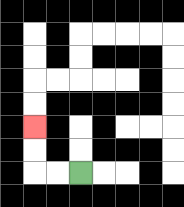{'start': '[3, 7]', 'end': '[1, 5]', 'path_directions': 'L,L,U,U', 'path_coordinates': '[[3, 7], [2, 7], [1, 7], [1, 6], [1, 5]]'}